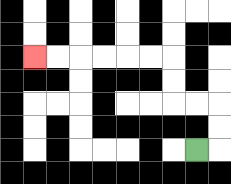{'start': '[8, 6]', 'end': '[1, 2]', 'path_directions': 'R,U,U,L,L,U,U,L,L,L,L,L,L', 'path_coordinates': '[[8, 6], [9, 6], [9, 5], [9, 4], [8, 4], [7, 4], [7, 3], [7, 2], [6, 2], [5, 2], [4, 2], [3, 2], [2, 2], [1, 2]]'}